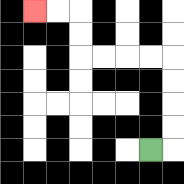{'start': '[6, 6]', 'end': '[1, 0]', 'path_directions': 'R,U,U,U,U,L,L,L,L,U,U,L,L', 'path_coordinates': '[[6, 6], [7, 6], [7, 5], [7, 4], [7, 3], [7, 2], [6, 2], [5, 2], [4, 2], [3, 2], [3, 1], [3, 0], [2, 0], [1, 0]]'}